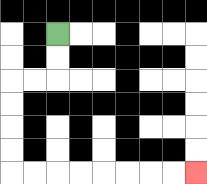{'start': '[2, 1]', 'end': '[8, 7]', 'path_directions': 'D,D,L,L,D,D,D,D,R,R,R,R,R,R,R,R', 'path_coordinates': '[[2, 1], [2, 2], [2, 3], [1, 3], [0, 3], [0, 4], [0, 5], [0, 6], [0, 7], [1, 7], [2, 7], [3, 7], [4, 7], [5, 7], [6, 7], [7, 7], [8, 7]]'}